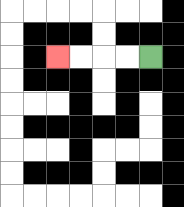{'start': '[6, 2]', 'end': '[2, 2]', 'path_directions': 'L,L,L,L', 'path_coordinates': '[[6, 2], [5, 2], [4, 2], [3, 2], [2, 2]]'}